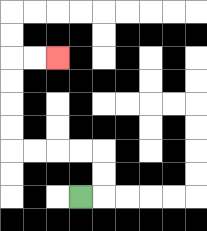{'start': '[3, 8]', 'end': '[2, 2]', 'path_directions': 'R,U,U,L,L,L,L,U,U,U,U,R,R', 'path_coordinates': '[[3, 8], [4, 8], [4, 7], [4, 6], [3, 6], [2, 6], [1, 6], [0, 6], [0, 5], [0, 4], [0, 3], [0, 2], [1, 2], [2, 2]]'}